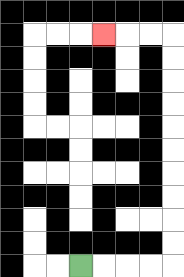{'start': '[3, 11]', 'end': '[4, 1]', 'path_directions': 'R,R,R,R,U,U,U,U,U,U,U,U,U,U,L,L,L', 'path_coordinates': '[[3, 11], [4, 11], [5, 11], [6, 11], [7, 11], [7, 10], [7, 9], [7, 8], [7, 7], [7, 6], [7, 5], [7, 4], [7, 3], [7, 2], [7, 1], [6, 1], [5, 1], [4, 1]]'}